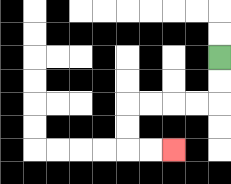{'start': '[9, 2]', 'end': '[7, 6]', 'path_directions': 'D,D,L,L,L,L,D,D,R,R', 'path_coordinates': '[[9, 2], [9, 3], [9, 4], [8, 4], [7, 4], [6, 4], [5, 4], [5, 5], [5, 6], [6, 6], [7, 6]]'}